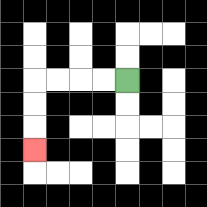{'start': '[5, 3]', 'end': '[1, 6]', 'path_directions': 'L,L,L,L,D,D,D', 'path_coordinates': '[[5, 3], [4, 3], [3, 3], [2, 3], [1, 3], [1, 4], [1, 5], [1, 6]]'}